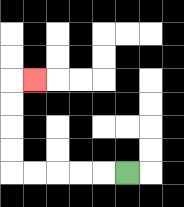{'start': '[5, 7]', 'end': '[1, 3]', 'path_directions': 'L,L,L,L,L,U,U,U,U,R', 'path_coordinates': '[[5, 7], [4, 7], [3, 7], [2, 7], [1, 7], [0, 7], [0, 6], [0, 5], [0, 4], [0, 3], [1, 3]]'}